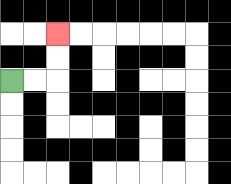{'start': '[0, 3]', 'end': '[2, 1]', 'path_directions': 'R,R,U,U', 'path_coordinates': '[[0, 3], [1, 3], [2, 3], [2, 2], [2, 1]]'}